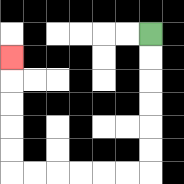{'start': '[6, 1]', 'end': '[0, 2]', 'path_directions': 'D,D,D,D,D,D,L,L,L,L,L,L,U,U,U,U,U', 'path_coordinates': '[[6, 1], [6, 2], [6, 3], [6, 4], [6, 5], [6, 6], [6, 7], [5, 7], [4, 7], [3, 7], [2, 7], [1, 7], [0, 7], [0, 6], [0, 5], [0, 4], [0, 3], [0, 2]]'}